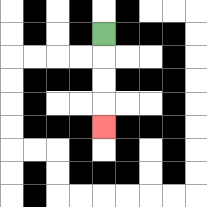{'start': '[4, 1]', 'end': '[4, 5]', 'path_directions': 'D,D,D,D', 'path_coordinates': '[[4, 1], [4, 2], [4, 3], [4, 4], [4, 5]]'}